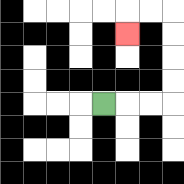{'start': '[4, 4]', 'end': '[5, 1]', 'path_directions': 'R,R,R,U,U,U,U,L,L,D', 'path_coordinates': '[[4, 4], [5, 4], [6, 4], [7, 4], [7, 3], [7, 2], [7, 1], [7, 0], [6, 0], [5, 0], [5, 1]]'}